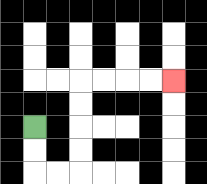{'start': '[1, 5]', 'end': '[7, 3]', 'path_directions': 'D,D,R,R,U,U,U,U,R,R,R,R', 'path_coordinates': '[[1, 5], [1, 6], [1, 7], [2, 7], [3, 7], [3, 6], [3, 5], [3, 4], [3, 3], [4, 3], [5, 3], [6, 3], [7, 3]]'}